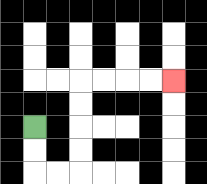{'start': '[1, 5]', 'end': '[7, 3]', 'path_directions': 'D,D,R,R,U,U,U,U,R,R,R,R', 'path_coordinates': '[[1, 5], [1, 6], [1, 7], [2, 7], [3, 7], [3, 6], [3, 5], [3, 4], [3, 3], [4, 3], [5, 3], [6, 3], [7, 3]]'}